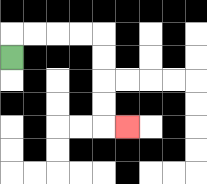{'start': '[0, 2]', 'end': '[5, 5]', 'path_directions': 'U,R,R,R,R,D,D,D,D,R', 'path_coordinates': '[[0, 2], [0, 1], [1, 1], [2, 1], [3, 1], [4, 1], [4, 2], [4, 3], [4, 4], [4, 5], [5, 5]]'}